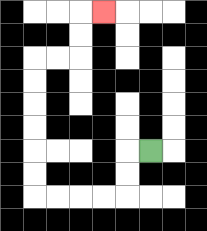{'start': '[6, 6]', 'end': '[4, 0]', 'path_directions': 'L,D,D,L,L,L,L,U,U,U,U,U,U,R,R,U,U,R', 'path_coordinates': '[[6, 6], [5, 6], [5, 7], [5, 8], [4, 8], [3, 8], [2, 8], [1, 8], [1, 7], [1, 6], [1, 5], [1, 4], [1, 3], [1, 2], [2, 2], [3, 2], [3, 1], [3, 0], [4, 0]]'}